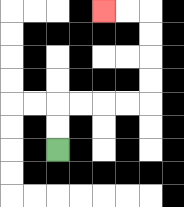{'start': '[2, 6]', 'end': '[4, 0]', 'path_directions': 'U,U,R,R,R,R,U,U,U,U,L,L', 'path_coordinates': '[[2, 6], [2, 5], [2, 4], [3, 4], [4, 4], [5, 4], [6, 4], [6, 3], [6, 2], [6, 1], [6, 0], [5, 0], [4, 0]]'}